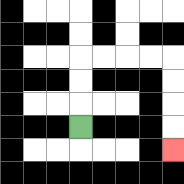{'start': '[3, 5]', 'end': '[7, 6]', 'path_directions': 'U,U,U,R,R,R,R,D,D,D,D', 'path_coordinates': '[[3, 5], [3, 4], [3, 3], [3, 2], [4, 2], [5, 2], [6, 2], [7, 2], [7, 3], [7, 4], [7, 5], [7, 6]]'}